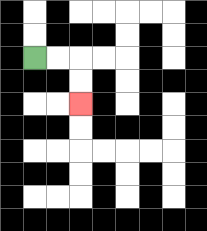{'start': '[1, 2]', 'end': '[3, 4]', 'path_directions': 'R,R,D,D', 'path_coordinates': '[[1, 2], [2, 2], [3, 2], [3, 3], [3, 4]]'}